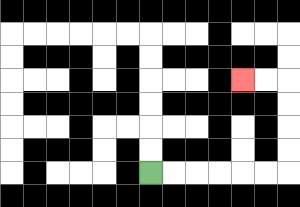{'start': '[6, 7]', 'end': '[10, 3]', 'path_directions': 'R,R,R,R,R,R,U,U,U,U,L,L', 'path_coordinates': '[[6, 7], [7, 7], [8, 7], [9, 7], [10, 7], [11, 7], [12, 7], [12, 6], [12, 5], [12, 4], [12, 3], [11, 3], [10, 3]]'}